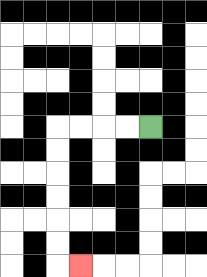{'start': '[6, 5]', 'end': '[3, 11]', 'path_directions': 'L,L,L,L,D,D,D,D,D,D,R', 'path_coordinates': '[[6, 5], [5, 5], [4, 5], [3, 5], [2, 5], [2, 6], [2, 7], [2, 8], [2, 9], [2, 10], [2, 11], [3, 11]]'}